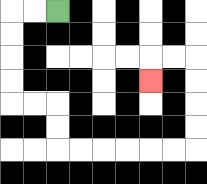{'start': '[2, 0]', 'end': '[6, 3]', 'path_directions': 'L,L,D,D,D,D,R,R,D,D,R,R,R,R,R,R,U,U,U,U,L,L,D', 'path_coordinates': '[[2, 0], [1, 0], [0, 0], [0, 1], [0, 2], [0, 3], [0, 4], [1, 4], [2, 4], [2, 5], [2, 6], [3, 6], [4, 6], [5, 6], [6, 6], [7, 6], [8, 6], [8, 5], [8, 4], [8, 3], [8, 2], [7, 2], [6, 2], [6, 3]]'}